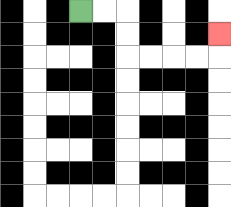{'start': '[3, 0]', 'end': '[9, 1]', 'path_directions': 'R,R,D,D,R,R,R,R,U', 'path_coordinates': '[[3, 0], [4, 0], [5, 0], [5, 1], [5, 2], [6, 2], [7, 2], [8, 2], [9, 2], [9, 1]]'}